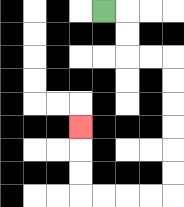{'start': '[4, 0]', 'end': '[3, 5]', 'path_directions': 'R,D,D,R,R,D,D,D,D,D,D,L,L,L,L,U,U,U', 'path_coordinates': '[[4, 0], [5, 0], [5, 1], [5, 2], [6, 2], [7, 2], [7, 3], [7, 4], [7, 5], [7, 6], [7, 7], [7, 8], [6, 8], [5, 8], [4, 8], [3, 8], [3, 7], [3, 6], [3, 5]]'}